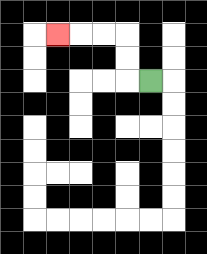{'start': '[6, 3]', 'end': '[2, 1]', 'path_directions': 'L,U,U,L,L,L', 'path_coordinates': '[[6, 3], [5, 3], [5, 2], [5, 1], [4, 1], [3, 1], [2, 1]]'}